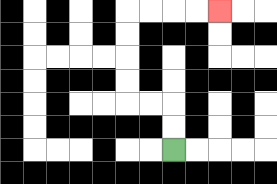{'start': '[7, 6]', 'end': '[9, 0]', 'path_directions': 'U,U,L,L,U,U,U,U,R,R,R,R', 'path_coordinates': '[[7, 6], [7, 5], [7, 4], [6, 4], [5, 4], [5, 3], [5, 2], [5, 1], [5, 0], [6, 0], [7, 0], [8, 0], [9, 0]]'}